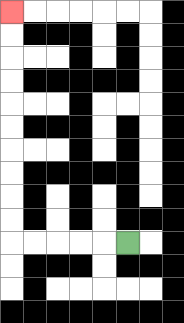{'start': '[5, 10]', 'end': '[0, 0]', 'path_directions': 'L,L,L,L,L,U,U,U,U,U,U,U,U,U,U', 'path_coordinates': '[[5, 10], [4, 10], [3, 10], [2, 10], [1, 10], [0, 10], [0, 9], [0, 8], [0, 7], [0, 6], [0, 5], [0, 4], [0, 3], [0, 2], [0, 1], [0, 0]]'}